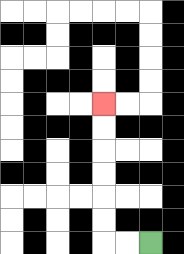{'start': '[6, 10]', 'end': '[4, 4]', 'path_directions': 'L,L,U,U,U,U,U,U', 'path_coordinates': '[[6, 10], [5, 10], [4, 10], [4, 9], [4, 8], [4, 7], [4, 6], [4, 5], [4, 4]]'}